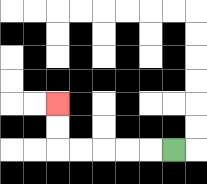{'start': '[7, 6]', 'end': '[2, 4]', 'path_directions': 'L,L,L,L,L,U,U', 'path_coordinates': '[[7, 6], [6, 6], [5, 6], [4, 6], [3, 6], [2, 6], [2, 5], [2, 4]]'}